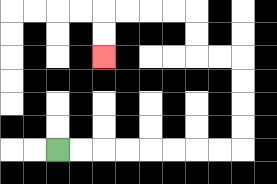{'start': '[2, 6]', 'end': '[4, 2]', 'path_directions': 'R,R,R,R,R,R,R,R,U,U,U,U,L,L,U,U,L,L,L,L,D,D', 'path_coordinates': '[[2, 6], [3, 6], [4, 6], [5, 6], [6, 6], [7, 6], [8, 6], [9, 6], [10, 6], [10, 5], [10, 4], [10, 3], [10, 2], [9, 2], [8, 2], [8, 1], [8, 0], [7, 0], [6, 0], [5, 0], [4, 0], [4, 1], [4, 2]]'}